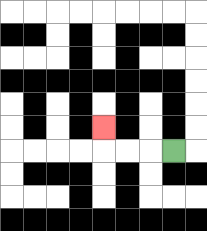{'start': '[7, 6]', 'end': '[4, 5]', 'path_directions': 'L,L,L,U', 'path_coordinates': '[[7, 6], [6, 6], [5, 6], [4, 6], [4, 5]]'}